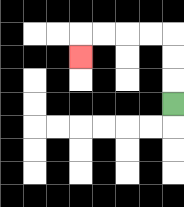{'start': '[7, 4]', 'end': '[3, 2]', 'path_directions': 'U,U,U,L,L,L,L,D', 'path_coordinates': '[[7, 4], [7, 3], [7, 2], [7, 1], [6, 1], [5, 1], [4, 1], [3, 1], [3, 2]]'}